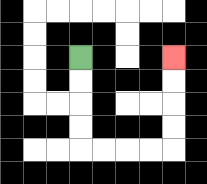{'start': '[3, 2]', 'end': '[7, 2]', 'path_directions': 'D,D,D,D,R,R,R,R,U,U,U,U', 'path_coordinates': '[[3, 2], [3, 3], [3, 4], [3, 5], [3, 6], [4, 6], [5, 6], [6, 6], [7, 6], [7, 5], [7, 4], [7, 3], [7, 2]]'}